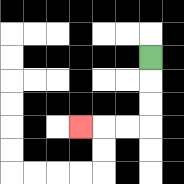{'start': '[6, 2]', 'end': '[3, 5]', 'path_directions': 'D,D,D,L,L,L', 'path_coordinates': '[[6, 2], [6, 3], [6, 4], [6, 5], [5, 5], [4, 5], [3, 5]]'}